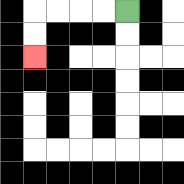{'start': '[5, 0]', 'end': '[1, 2]', 'path_directions': 'L,L,L,L,D,D', 'path_coordinates': '[[5, 0], [4, 0], [3, 0], [2, 0], [1, 0], [1, 1], [1, 2]]'}